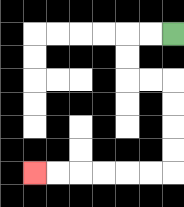{'start': '[7, 1]', 'end': '[1, 7]', 'path_directions': 'L,L,D,D,R,R,D,D,D,D,L,L,L,L,L,L', 'path_coordinates': '[[7, 1], [6, 1], [5, 1], [5, 2], [5, 3], [6, 3], [7, 3], [7, 4], [7, 5], [7, 6], [7, 7], [6, 7], [5, 7], [4, 7], [3, 7], [2, 7], [1, 7]]'}